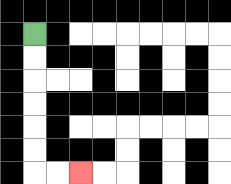{'start': '[1, 1]', 'end': '[3, 7]', 'path_directions': 'D,D,D,D,D,D,R,R', 'path_coordinates': '[[1, 1], [1, 2], [1, 3], [1, 4], [1, 5], [1, 6], [1, 7], [2, 7], [3, 7]]'}